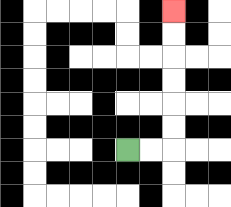{'start': '[5, 6]', 'end': '[7, 0]', 'path_directions': 'R,R,U,U,U,U,U,U', 'path_coordinates': '[[5, 6], [6, 6], [7, 6], [7, 5], [7, 4], [7, 3], [7, 2], [7, 1], [7, 0]]'}